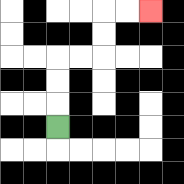{'start': '[2, 5]', 'end': '[6, 0]', 'path_directions': 'U,U,U,R,R,U,U,R,R', 'path_coordinates': '[[2, 5], [2, 4], [2, 3], [2, 2], [3, 2], [4, 2], [4, 1], [4, 0], [5, 0], [6, 0]]'}